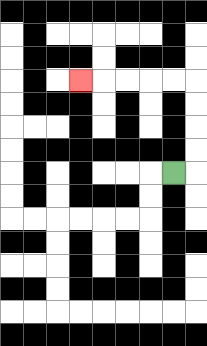{'start': '[7, 7]', 'end': '[3, 3]', 'path_directions': 'R,U,U,U,U,L,L,L,L,L', 'path_coordinates': '[[7, 7], [8, 7], [8, 6], [8, 5], [8, 4], [8, 3], [7, 3], [6, 3], [5, 3], [4, 3], [3, 3]]'}